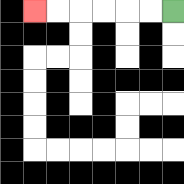{'start': '[7, 0]', 'end': '[1, 0]', 'path_directions': 'L,L,L,L,L,L', 'path_coordinates': '[[7, 0], [6, 0], [5, 0], [4, 0], [3, 0], [2, 0], [1, 0]]'}